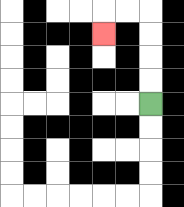{'start': '[6, 4]', 'end': '[4, 1]', 'path_directions': 'U,U,U,U,L,L,D', 'path_coordinates': '[[6, 4], [6, 3], [6, 2], [6, 1], [6, 0], [5, 0], [4, 0], [4, 1]]'}